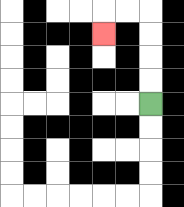{'start': '[6, 4]', 'end': '[4, 1]', 'path_directions': 'U,U,U,U,L,L,D', 'path_coordinates': '[[6, 4], [6, 3], [6, 2], [6, 1], [6, 0], [5, 0], [4, 0], [4, 1]]'}